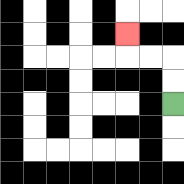{'start': '[7, 4]', 'end': '[5, 1]', 'path_directions': 'U,U,L,L,U', 'path_coordinates': '[[7, 4], [7, 3], [7, 2], [6, 2], [5, 2], [5, 1]]'}